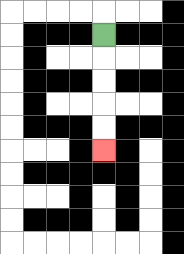{'start': '[4, 1]', 'end': '[4, 6]', 'path_directions': 'D,D,D,D,D', 'path_coordinates': '[[4, 1], [4, 2], [4, 3], [4, 4], [4, 5], [4, 6]]'}